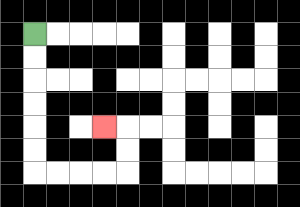{'start': '[1, 1]', 'end': '[4, 5]', 'path_directions': 'D,D,D,D,D,D,R,R,R,R,U,U,L', 'path_coordinates': '[[1, 1], [1, 2], [1, 3], [1, 4], [1, 5], [1, 6], [1, 7], [2, 7], [3, 7], [4, 7], [5, 7], [5, 6], [5, 5], [4, 5]]'}